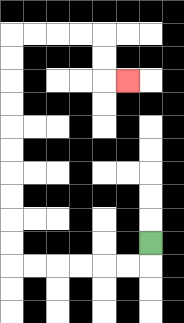{'start': '[6, 10]', 'end': '[5, 3]', 'path_directions': 'D,L,L,L,L,L,L,U,U,U,U,U,U,U,U,U,U,R,R,R,R,D,D,R', 'path_coordinates': '[[6, 10], [6, 11], [5, 11], [4, 11], [3, 11], [2, 11], [1, 11], [0, 11], [0, 10], [0, 9], [0, 8], [0, 7], [0, 6], [0, 5], [0, 4], [0, 3], [0, 2], [0, 1], [1, 1], [2, 1], [3, 1], [4, 1], [4, 2], [4, 3], [5, 3]]'}